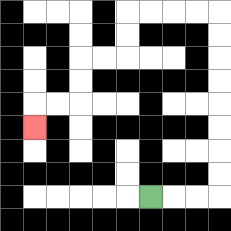{'start': '[6, 8]', 'end': '[1, 5]', 'path_directions': 'R,R,R,U,U,U,U,U,U,U,U,L,L,L,L,D,D,L,L,D,D,L,L,D', 'path_coordinates': '[[6, 8], [7, 8], [8, 8], [9, 8], [9, 7], [9, 6], [9, 5], [9, 4], [9, 3], [9, 2], [9, 1], [9, 0], [8, 0], [7, 0], [6, 0], [5, 0], [5, 1], [5, 2], [4, 2], [3, 2], [3, 3], [3, 4], [2, 4], [1, 4], [1, 5]]'}